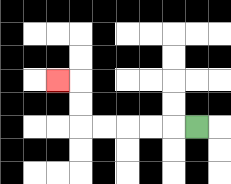{'start': '[8, 5]', 'end': '[2, 3]', 'path_directions': 'L,L,L,L,L,U,U,L', 'path_coordinates': '[[8, 5], [7, 5], [6, 5], [5, 5], [4, 5], [3, 5], [3, 4], [3, 3], [2, 3]]'}